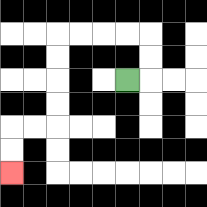{'start': '[5, 3]', 'end': '[0, 7]', 'path_directions': 'R,U,U,L,L,L,L,D,D,D,D,L,L,D,D', 'path_coordinates': '[[5, 3], [6, 3], [6, 2], [6, 1], [5, 1], [4, 1], [3, 1], [2, 1], [2, 2], [2, 3], [2, 4], [2, 5], [1, 5], [0, 5], [0, 6], [0, 7]]'}